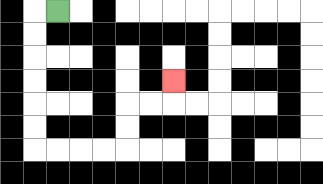{'start': '[2, 0]', 'end': '[7, 3]', 'path_directions': 'L,D,D,D,D,D,D,R,R,R,R,U,U,R,R,U', 'path_coordinates': '[[2, 0], [1, 0], [1, 1], [1, 2], [1, 3], [1, 4], [1, 5], [1, 6], [2, 6], [3, 6], [4, 6], [5, 6], [5, 5], [5, 4], [6, 4], [7, 4], [7, 3]]'}